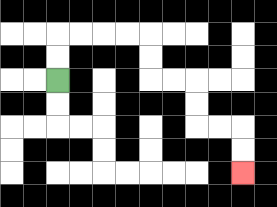{'start': '[2, 3]', 'end': '[10, 7]', 'path_directions': 'U,U,R,R,R,R,D,D,R,R,D,D,R,R,D,D', 'path_coordinates': '[[2, 3], [2, 2], [2, 1], [3, 1], [4, 1], [5, 1], [6, 1], [6, 2], [6, 3], [7, 3], [8, 3], [8, 4], [8, 5], [9, 5], [10, 5], [10, 6], [10, 7]]'}